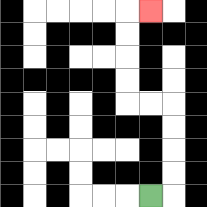{'start': '[6, 8]', 'end': '[6, 0]', 'path_directions': 'R,U,U,U,U,L,L,U,U,U,U,R', 'path_coordinates': '[[6, 8], [7, 8], [7, 7], [7, 6], [7, 5], [7, 4], [6, 4], [5, 4], [5, 3], [5, 2], [5, 1], [5, 0], [6, 0]]'}